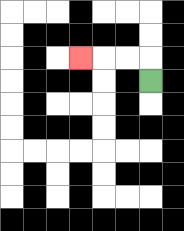{'start': '[6, 3]', 'end': '[3, 2]', 'path_directions': 'U,L,L,L', 'path_coordinates': '[[6, 3], [6, 2], [5, 2], [4, 2], [3, 2]]'}